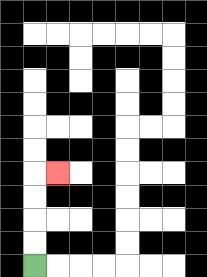{'start': '[1, 11]', 'end': '[2, 7]', 'path_directions': 'U,U,U,U,R', 'path_coordinates': '[[1, 11], [1, 10], [1, 9], [1, 8], [1, 7], [2, 7]]'}